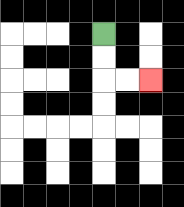{'start': '[4, 1]', 'end': '[6, 3]', 'path_directions': 'D,D,R,R', 'path_coordinates': '[[4, 1], [4, 2], [4, 3], [5, 3], [6, 3]]'}